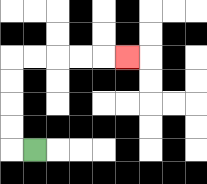{'start': '[1, 6]', 'end': '[5, 2]', 'path_directions': 'L,U,U,U,U,R,R,R,R,R', 'path_coordinates': '[[1, 6], [0, 6], [0, 5], [0, 4], [0, 3], [0, 2], [1, 2], [2, 2], [3, 2], [4, 2], [5, 2]]'}